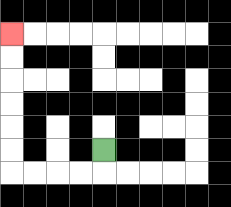{'start': '[4, 6]', 'end': '[0, 1]', 'path_directions': 'D,L,L,L,L,U,U,U,U,U,U', 'path_coordinates': '[[4, 6], [4, 7], [3, 7], [2, 7], [1, 7], [0, 7], [0, 6], [0, 5], [0, 4], [0, 3], [0, 2], [0, 1]]'}